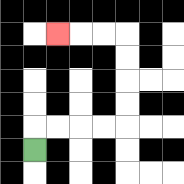{'start': '[1, 6]', 'end': '[2, 1]', 'path_directions': 'U,R,R,R,R,U,U,U,U,L,L,L', 'path_coordinates': '[[1, 6], [1, 5], [2, 5], [3, 5], [4, 5], [5, 5], [5, 4], [5, 3], [5, 2], [5, 1], [4, 1], [3, 1], [2, 1]]'}